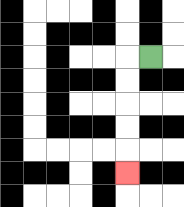{'start': '[6, 2]', 'end': '[5, 7]', 'path_directions': 'L,D,D,D,D,D', 'path_coordinates': '[[6, 2], [5, 2], [5, 3], [5, 4], [5, 5], [5, 6], [5, 7]]'}